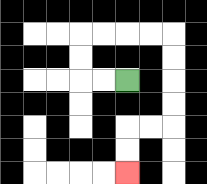{'start': '[5, 3]', 'end': '[5, 7]', 'path_directions': 'L,L,U,U,R,R,R,R,D,D,D,D,L,L,D,D', 'path_coordinates': '[[5, 3], [4, 3], [3, 3], [3, 2], [3, 1], [4, 1], [5, 1], [6, 1], [7, 1], [7, 2], [7, 3], [7, 4], [7, 5], [6, 5], [5, 5], [5, 6], [5, 7]]'}